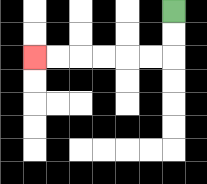{'start': '[7, 0]', 'end': '[1, 2]', 'path_directions': 'D,D,L,L,L,L,L,L', 'path_coordinates': '[[7, 0], [7, 1], [7, 2], [6, 2], [5, 2], [4, 2], [3, 2], [2, 2], [1, 2]]'}